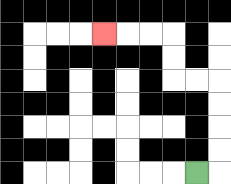{'start': '[8, 7]', 'end': '[4, 1]', 'path_directions': 'R,U,U,U,U,L,L,U,U,L,L,L', 'path_coordinates': '[[8, 7], [9, 7], [9, 6], [9, 5], [9, 4], [9, 3], [8, 3], [7, 3], [7, 2], [7, 1], [6, 1], [5, 1], [4, 1]]'}